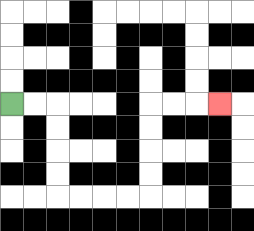{'start': '[0, 4]', 'end': '[9, 4]', 'path_directions': 'R,R,D,D,D,D,R,R,R,R,U,U,U,U,R,R,R', 'path_coordinates': '[[0, 4], [1, 4], [2, 4], [2, 5], [2, 6], [2, 7], [2, 8], [3, 8], [4, 8], [5, 8], [6, 8], [6, 7], [6, 6], [6, 5], [6, 4], [7, 4], [8, 4], [9, 4]]'}